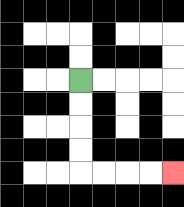{'start': '[3, 3]', 'end': '[7, 7]', 'path_directions': 'D,D,D,D,R,R,R,R', 'path_coordinates': '[[3, 3], [3, 4], [3, 5], [3, 6], [3, 7], [4, 7], [5, 7], [6, 7], [7, 7]]'}